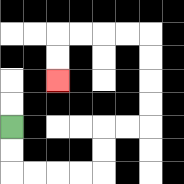{'start': '[0, 5]', 'end': '[2, 3]', 'path_directions': 'D,D,R,R,R,R,U,U,R,R,U,U,U,U,L,L,L,L,D,D', 'path_coordinates': '[[0, 5], [0, 6], [0, 7], [1, 7], [2, 7], [3, 7], [4, 7], [4, 6], [4, 5], [5, 5], [6, 5], [6, 4], [6, 3], [6, 2], [6, 1], [5, 1], [4, 1], [3, 1], [2, 1], [2, 2], [2, 3]]'}